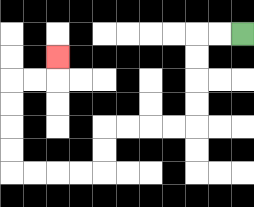{'start': '[10, 1]', 'end': '[2, 2]', 'path_directions': 'L,L,D,D,D,D,L,L,L,L,D,D,L,L,L,L,U,U,U,U,R,R,U', 'path_coordinates': '[[10, 1], [9, 1], [8, 1], [8, 2], [8, 3], [8, 4], [8, 5], [7, 5], [6, 5], [5, 5], [4, 5], [4, 6], [4, 7], [3, 7], [2, 7], [1, 7], [0, 7], [0, 6], [0, 5], [0, 4], [0, 3], [1, 3], [2, 3], [2, 2]]'}